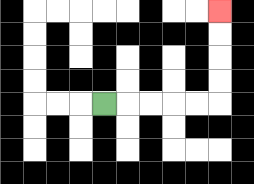{'start': '[4, 4]', 'end': '[9, 0]', 'path_directions': 'R,R,R,R,R,U,U,U,U', 'path_coordinates': '[[4, 4], [5, 4], [6, 4], [7, 4], [8, 4], [9, 4], [9, 3], [9, 2], [9, 1], [9, 0]]'}